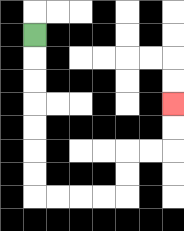{'start': '[1, 1]', 'end': '[7, 4]', 'path_directions': 'D,D,D,D,D,D,D,R,R,R,R,U,U,R,R,U,U', 'path_coordinates': '[[1, 1], [1, 2], [1, 3], [1, 4], [1, 5], [1, 6], [1, 7], [1, 8], [2, 8], [3, 8], [4, 8], [5, 8], [5, 7], [5, 6], [6, 6], [7, 6], [7, 5], [7, 4]]'}